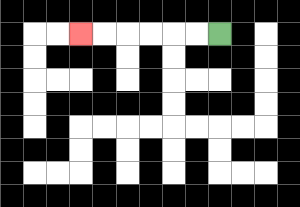{'start': '[9, 1]', 'end': '[3, 1]', 'path_directions': 'L,L,L,L,L,L', 'path_coordinates': '[[9, 1], [8, 1], [7, 1], [6, 1], [5, 1], [4, 1], [3, 1]]'}